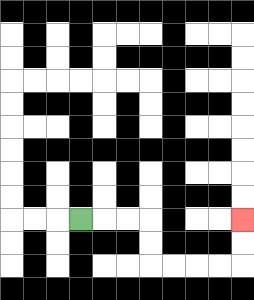{'start': '[3, 9]', 'end': '[10, 9]', 'path_directions': 'R,R,R,D,D,R,R,R,R,U,U', 'path_coordinates': '[[3, 9], [4, 9], [5, 9], [6, 9], [6, 10], [6, 11], [7, 11], [8, 11], [9, 11], [10, 11], [10, 10], [10, 9]]'}